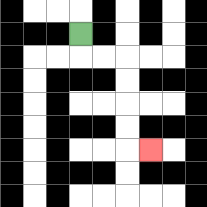{'start': '[3, 1]', 'end': '[6, 6]', 'path_directions': 'D,R,R,D,D,D,D,R', 'path_coordinates': '[[3, 1], [3, 2], [4, 2], [5, 2], [5, 3], [5, 4], [5, 5], [5, 6], [6, 6]]'}